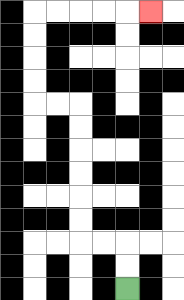{'start': '[5, 12]', 'end': '[6, 0]', 'path_directions': 'U,U,L,L,U,U,U,U,U,U,L,L,U,U,U,U,R,R,R,R,R', 'path_coordinates': '[[5, 12], [5, 11], [5, 10], [4, 10], [3, 10], [3, 9], [3, 8], [3, 7], [3, 6], [3, 5], [3, 4], [2, 4], [1, 4], [1, 3], [1, 2], [1, 1], [1, 0], [2, 0], [3, 0], [4, 0], [5, 0], [6, 0]]'}